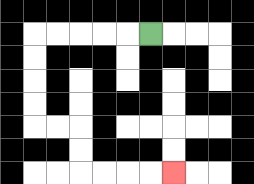{'start': '[6, 1]', 'end': '[7, 7]', 'path_directions': 'L,L,L,L,L,D,D,D,D,R,R,D,D,R,R,R,R', 'path_coordinates': '[[6, 1], [5, 1], [4, 1], [3, 1], [2, 1], [1, 1], [1, 2], [1, 3], [1, 4], [1, 5], [2, 5], [3, 5], [3, 6], [3, 7], [4, 7], [5, 7], [6, 7], [7, 7]]'}